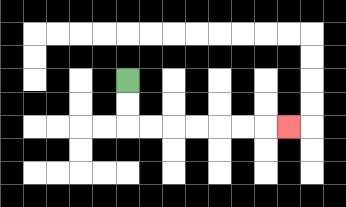{'start': '[5, 3]', 'end': '[12, 5]', 'path_directions': 'D,D,R,R,R,R,R,R,R', 'path_coordinates': '[[5, 3], [5, 4], [5, 5], [6, 5], [7, 5], [8, 5], [9, 5], [10, 5], [11, 5], [12, 5]]'}